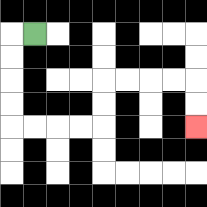{'start': '[1, 1]', 'end': '[8, 5]', 'path_directions': 'L,D,D,D,D,R,R,R,R,U,U,R,R,R,R,D,D', 'path_coordinates': '[[1, 1], [0, 1], [0, 2], [0, 3], [0, 4], [0, 5], [1, 5], [2, 5], [3, 5], [4, 5], [4, 4], [4, 3], [5, 3], [6, 3], [7, 3], [8, 3], [8, 4], [8, 5]]'}